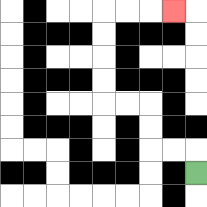{'start': '[8, 7]', 'end': '[7, 0]', 'path_directions': 'U,L,L,U,U,L,L,U,U,U,U,R,R,R', 'path_coordinates': '[[8, 7], [8, 6], [7, 6], [6, 6], [6, 5], [6, 4], [5, 4], [4, 4], [4, 3], [4, 2], [4, 1], [4, 0], [5, 0], [6, 0], [7, 0]]'}